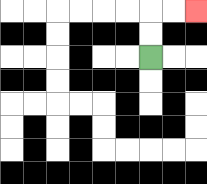{'start': '[6, 2]', 'end': '[8, 0]', 'path_directions': 'U,U,R,R', 'path_coordinates': '[[6, 2], [6, 1], [6, 0], [7, 0], [8, 0]]'}